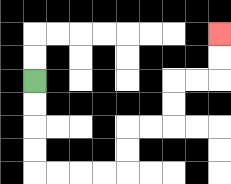{'start': '[1, 3]', 'end': '[9, 1]', 'path_directions': 'D,D,D,D,R,R,R,R,U,U,R,R,U,U,R,R,U,U', 'path_coordinates': '[[1, 3], [1, 4], [1, 5], [1, 6], [1, 7], [2, 7], [3, 7], [4, 7], [5, 7], [5, 6], [5, 5], [6, 5], [7, 5], [7, 4], [7, 3], [8, 3], [9, 3], [9, 2], [9, 1]]'}